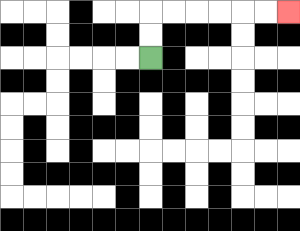{'start': '[6, 2]', 'end': '[12, 0]', 'path_directions': 'U,U,R,R,R,R,R,R', 'path_coordinates': '[[6, 2], [6, 1], [6, 0], [7, 0], [8, 0], [9, 0], [10, 0], [11, 0], [12, 0]]'}